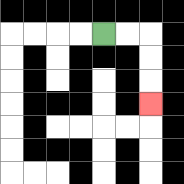{'start': '[4, 1]', 'end': '[6, 4]', 'path_directions': 'R,R,D,D,D', 'path_coordinates': '[[4, 1], [5, 1], [6, 1], [6, 2], [6, 3], [6, 4]]'}